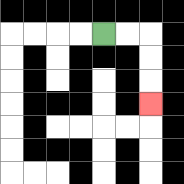{'start': '[4, 1]', 'end': '[6, 4]', 'path_directions': 'R,R,D,D,D', 'path_coordinates': '[[4, 1], [5, 1], [6, 1], [6, 2], [6, 3], [6, 4]]'}